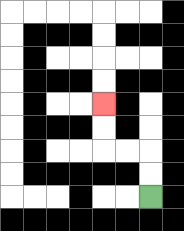{'start': '[6, 8]', 'end': '[4, 4]', 'path_directions': 'U,U,L,L,U,U', 'path_coordinates': '[[6, 8], [6, 7], [6, 6], [5, 6], [4, 6], [4, 5], [4, 4]]'}